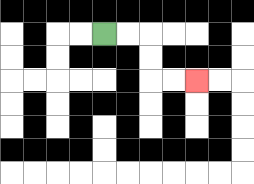{'start': '[4, 1]', 'end': '[8, 3]', 'path_directions': 'R,R,D,D,R,R', 'path_coordinates': '[[4, 1], [5, 1], [6, 1], [6, 2], [6, 3], [7, 3], [8, 3]]'}